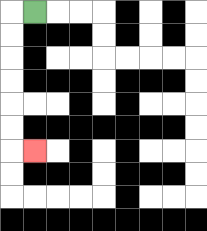{'start': '[1, 0]', 'end': '[1, 6]', 'path_directions': 'L,D,D,D,D,D,D,R', 'path_coordinates': '[[1, 0], [0, 0], [0, 1], [0, 2], [0, 3], [0, 4], [0, 5], [0, 6], [1, 6]]'}